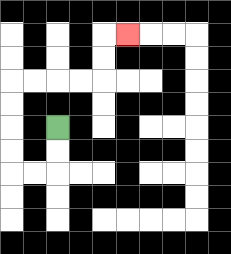{'start': '[2, 5]', 'end': '[5, 1]', 'path_directions': 'D,D,L,L,U,U,U,U,R,R,R,R,U,U,R', 'path_coordinates': '[[2, 5], [2, 6], [2, 7], [1, 7], [0, 7], [0, 6], [0, 5], [0, 4], [0, 3], [1, 3], [2, 3], [3, 3], [4, 3], [4, 2], [4, 1], [5, 1]]'}